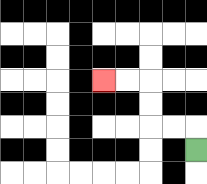{'start': '[8, 6]', 'end': '[4, 3]', 'path_directions': 'U,L,L,U,U,L,L', 'path_coordinates': '[[8, 6], [8, 5], [7, 5], [6, 5], [6, 4], [6, 3], [5, 3], [4, 3]]'}